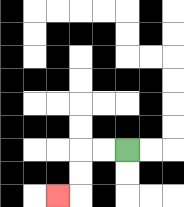{'start': '[5, 6]', 'end': '[2, 8]', 'path_directions': 'L,L,D,D,L', 'path_coordinates': '[[5, 6], [4, 6], [3, 6], [3, 7], [3, 8], [2, 8]]'}